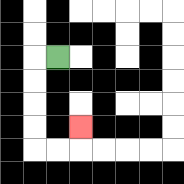{'start': '[2, 2]', 'end': '[3, 5]', 'path_directions': 'L,D,D,D,D,R,R,U', 'path_coordinates': '[[2, 2], [1, 2], [1, 3], [1, 4], [1, 5], [1, 6], [2, 6], [3, 6], [3, 5]]'}